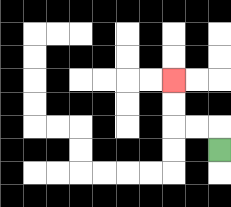{'start': '[9, 6]', 'end': '[7, 3]', 'path_directions': 'U,L,L,U,U', 'path_coordinates': '[[9, 6], [9, 5], [8, 5], [7, 5], [7, 4], [7, 3]]'}